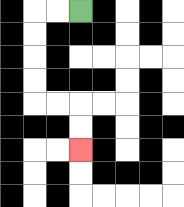{'start': '[3, 0]', 'end': '[3, 6]', 'path_directions': 'L,L,D,D,D,D,R,R,D,D', 'path_coordinates': '[[3, 0], [2, 0], [1, 0], [1, 1], [1, 2], [1, 3], [1, 4], [2, 4], [3, 4], [3, 5], [3, 6]]'}